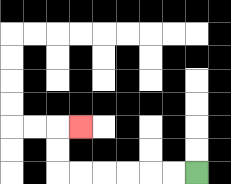{'start': '[8, 7]', 'end': '[3, 5]', 'path_directions': 'L,L,L,L,L,L,U,U,R', 'path_coordinates': '[[8, 7], [7, 7], [6, 7], [5, 7], [4, 7], [3, 7], [2, 7], [2, 6], [2, 5], [3, 5]]'}